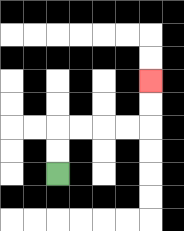{'start': '[2, 7]', 'end': '[6, 3]', 'path_directions': 'U,U,R,R,R,R,U,U', 'path_coordinates': '[[2, 7], [2, 6], [2, 5], [3, 5], [4, 5], [5, 5], [6, 5], [6, 4], [6, 3]]'}